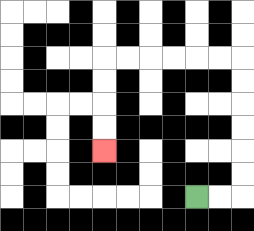{'start': '[8, 8]', 'end': '[4, 6]', 'path_directions': 'R,R,U,U,U,U,U,U,L,L,L,L,L,L,D,D,D,D', 'path_coordinates': '[[8, 8], [9, 8], [10, 8], [10, 7], [10, 6], [10, 5], [10, 4], [10, 3], [10, 2], [9, 2], [8, 2], [7, 2], [6, 2], [5, 2], [4, 2], [4, 3], [4, 4], [4, 5], [4, 6]]'}